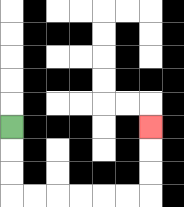{'start': '[0, 5]', 'end': '[6, 5]', 'path_directions': 'D,D,D,R,R,R,R,R,R,U,U,U', 'path_coordinates': '[[0, 5], [0, 6], [0, 7], [0, 8], [1, 8], [2, 8], [3, 8], [4, 8], [5, 8], [6, 8], [6, 7], [6, 6], [6, 5]]'}